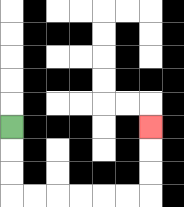{'start': '[0, 5]', 'end': '[6, 5]', 'path_directions': 'D,D,D,R,R,R,R,R,R,U,U,U', 'path_coordinates': '[[0, 5], [0, 6], [0, 7], [0, 8], [1, 8], [2, 8], [3, 8], [4, 8], [5, 8], [6, 8], [6, 7], [6, 6], [6, 5]]'}